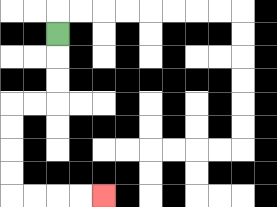{'start': '[2, 1]', 'end': '[4, 8]', 'path_directions': 'D,D,D,L,L,D,D,D,D,R,R,R,R', 'path_coordinates': '[[2, 1], [2, 2], [2, 3], [2, 4], [1, 4], [0, 4], [0, 5], [0, 6], [0, 7], [0, 8], [1, 8], [2, 8], [3, 8], [4, 8]]'}